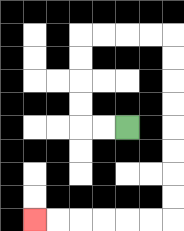{'start': '[5, 5]', 'end': '[1, 9]', 'path_directions': 'L,L,U,U,U,U,R,R,R,R,D,D,D,D,D,D,D,D,L,L,L,L,L,L', 'path_coordinates': '[[5, 5], [4, 5], [3, 5], [3, 4], [3, 3], [3, 2], [3, 1], [4, 1], [5, 1], [6, 1], [7, 1], [7, 2], [7, 3], [7, 4], [7, 5], [7, 6], [7, 7], [7, 8], [7, 9], [6, 9], [5, 9], [4, 9], [3, 9], [2, 9], [1, 9]]'}